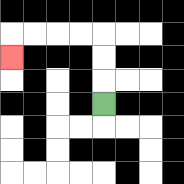{'start': '[4, 4]', 'end': '[0, 2]', 'path_directions': 'U,U,U,L,L,L,L,D', 'path_coordinates': '[[4, 4], [4, 3], [4, 2], [4, 1], [3, 1], [2, 1], [1, 1], [0, 1], [0, 2]]'}